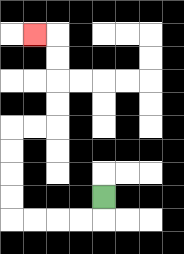{'start': '[4, 8]', 'end': '[1, 1]', 'path_directions': 'D,L,L,L,L,U,U,U,U,R,R,U,U,U,U,L', 'path_coordinates': '[[4, 8], [4, 9], [3, 9], [2, 9], [1, 9], [0, 9], [0, 8], [0, 7], [0, 6], [0, 5], [1, 5], [2, 5], [2, 4], [2, 3], [2, 2], [2, 1], [1, 1]]'}